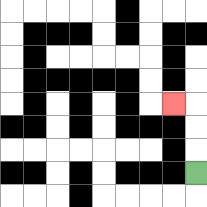{'start': '[8, 7]', 'end': '[7, 4]', 'path_directions': 'U,U,U,L', 'path_coordinates': '[[8, 7], [8, 6], [8, 5], [8, 4], [7, 4]]'}